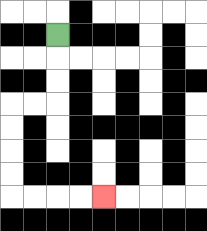{'start': '[2, 1]', 'end': '[4, 8]', 'path_directions': 'D,D,D,L,L,D,D,D,D,R,R,R,R', 'path_coordinates': '[[2, 1], [2, 2], [2, 3], [2, 4], [1, 4], [0, 4], [0, 5], [0, 6], [0, 7], [0, 8], [1, 8], [2, 8], [3, 8], [4, 8]]'}